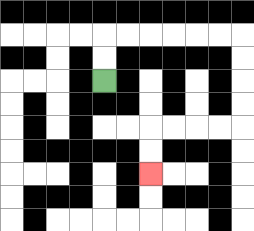{'start': '[4, 3]', 'end': '[6, 7]', 'path_directions': 'U,U,R,R,R,R,R,R,D,D,D,D,L,L,L,L,D,D', 'path_coordinates': '[[4, 3], [4, 2], [4, 1], [5, 1], [6, 1], [7, 1], [8, 1], [9, 1], [10, 1], [10, 2], [10, 3], [10, 4], [10, 5], [9, 5], [8, 5], [7, 5], [6, 5], [6, 6], [6, 7]]'}